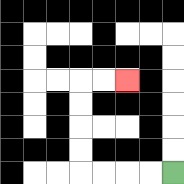{'start': '[7, 7]', 'end': '[5, 3]', 'path_directions': 'L,L,L,L,U,U,U,U,R,R', 'path_coordinates': '[[7, 7], [6, 7], [5, 7], [4, 7], [3, 7], [3, 6], [3, 5], [3, 4], [3, 3], [4, 3], [5, 3]]'}